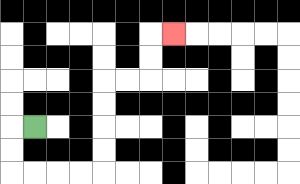{'start': '[1, 5]', 'end': '[7, 1]', 'path_directions': 'L,D,D,R,R,R,R,U,U,U,U,R,R,U,U,R', 'path_coordinates': '[[1, 5], [0, 5], [0, 6], [0, 7], [1, 7], [2, 7], [3, 7], [4, 7], [4, 6], [4, 5], [4, 4], [4, 3], [5, 3], [6, 3], [6, 2], [6, 1], [7, 1]]'}